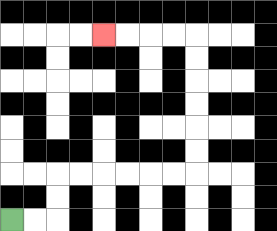{'start': '[0, 9]', 'end': '[4, 1]', 'path_directions': 'R,R,U,U,R,R,R,R,R,R,U,U,U,U,U,U,L,L,L,L', 'path_coordinates': '[[0, 9], [1, 9], [2, 9], [2, 8], [2, 7], [3, 7], [4, 7], [5, 7], [6, 7], [7, 7], [8, 7], [8, 6], [8, 5], [8, 4], [8, 3], [8, 2], [8, 1], [7, 1], [6, 1], [5, 1], [4, 1]]'}